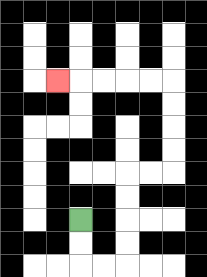{'start': '[3, 9]', 'end': '[2, 3]', 'path_directions': 'D,D,R,R,U,U,U,U,R,R,U,U,U,U,L,L,L,L,L', 'path_coordinates': '[[3, 9], [3, 10], [3, 11], [4, 11], [5, 11], [5, 10], [5, 9], [5, 8], [5, 7], [6, 7], [7, 7], [7, 6], [7, 5], [7, 4], [7, 3], [6, 3], [5, 3], [4, 3], [3, 3], [2, 3]]'}